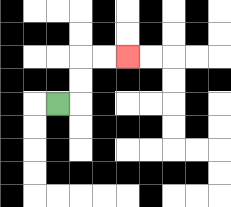{'start': '[2, 4]', 'end': '[5, 2]', 'path_directions': 'R,U,U,R,R', 'path_coordinates': '[[2, 4], [3, 4], [3, 3], [3, 2], [4, 2], [5, 2]]'}